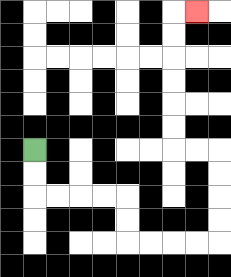{'start': '[1, 6]', 'end': '[8, 0]', 'path_directions': 'D,D,R,R,R,R,D,D,R,R,R,R,U,U,U,U,L,L,U,U,U,U,U,U,R', 'path_coordinates': '[[1, 6], [1, 7], [1, 8], [2, 8], [3, 8], [4, 8], [5, 8], [5, 9], [5, 10], [6, 10], [7, 10], [8, 10], [9, 10], [9, 9], [9, 8], [9, 7], [9, 6], [8, 6], [7, 6], [7, 5], [7, 4], [7, 3], [7, 2], [7, 1], [7, 0], [8, 0]]'}